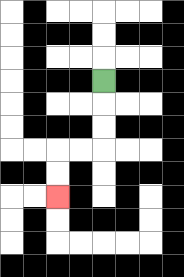{'start': '[4, 3]', 'end': '[2, 8]', 'path_directions': 'D,D,D,L,L,D,D', 'path_coordinates': '[[4, 3], [4, 4], [4, 5], [4, 6], [3, 6], [2, 6], [2, 7], [2, 8]]'}